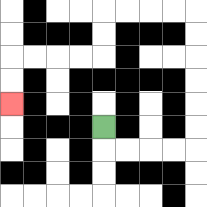{'start': '[4, 5]', 'end': '[0, 4]', 'path_directions': 'D,R,R,R,R,U,U,U,U,U,U,L,L,L,L,D,D,L,L,L,L,D,D', 'path_coordinates': '[[4, 5], [4, 6], [5, 6], [6, 6], [7, 6], [8, 6], [8, 5], [8, 4], [8, 3], [8, 2], [8, 1], [8, 0], [7, 0], [6, 0], [5, 0], [4, 0], [4, 1], [4, 2], [3, 2], [2, 2], [1, 2], [0, 2], [0, 3], [0, 4]]'}